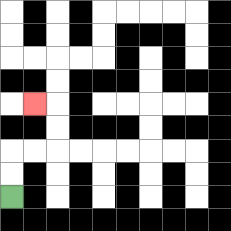{'start': '[0, 8]', 'end': '[1, 4]', 'path_directions': 'U,U,R,R,U,U,L', 'path_coordinates': '[[0, 8], [0, 7], [0, 6], [1, 6], [2, 6], [2, 5], [2, 4], [1, 4]]'}